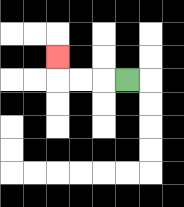{'start': '[5, 3]', 'end': '[2, 2]', 'path_directions': 'L,L,L,U', 'path_coordinates': '[[5, 3], [4, 3], [3, 3], [2, 3], [2, 2]]'}